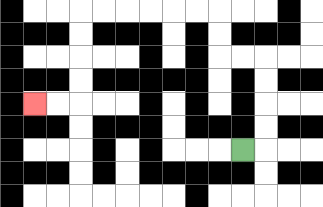{'start': '[10, 6]', 'end': '[1, 4]', 'path_directions': 'R,U,U,U,U,L,L,U,U,L,L,L,L,L,L,D,D,D,D,L,L', 'path_coordinates': '[[10, 6], [11, 6], [11, 5], [11, 4], [11, 3], [11, 2], [10, 2], [9, 2], [9, 1], [9, 0], [8, 0], [7, 0], [6, 0], [5, 0], [4, 0], [3, 0], [3, 1], [3, 2], [3, 3], [3, 4], [2, 4], [1, 4]]'}